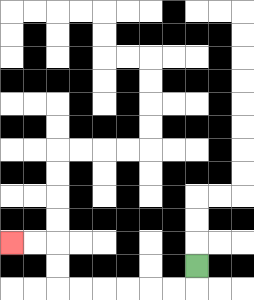{'start': '[8, 11]', 'end': '[0, 10]', 'path_directions': 'D,L,L,L,L,L,L,U,U,L,L', 'path_coordinates': '[[8, 11], [8, 12], [7, 12], [6, 12], [5, 12], [4, 12], [3, 12], [2, 12], [2, 11], [2, 10], [1, 10], [0, 10]]'}